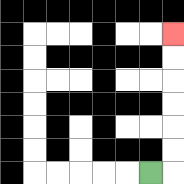{'start': '[6, 7]', 'end': '[7, 1]', 'path_directions': 'R,U,U,U,U,U,U', 'path_coordinates': '[[6, 7], [7, 7], [7, 6], [7, 5], [7, 4], [7, 3], [7, 2], [7, 1]]'}